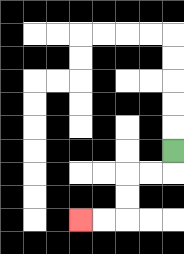{'start': '[7, 6]', 'end': '[3, 9]', 'path_directions': 'D,L,L,D,D,L,L', 'path_coordinates': '[[7, 6], [7, 7], [6, 7], [5, 7], [5, 8], [5, 9], [4, 9], [3, 9]]'}